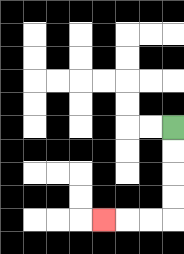{'start': '[7, 5]', 'end': '[4, 9]', 'path_directions': 'D,D,D,D,L,L,L', 'path_coordinates': '[[7, 5], [7, 6], [7, 7], [7, 8], [7, 9], [6, 9], [5, 9], [4, 9]]'}